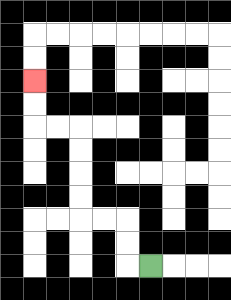{'start': '[6, 11]', 'end': '[1, 3]', 'path_directions': 'L,U,U,L,L,U,U,U,U,L,L,U,U', 'path_coordinates': '[[6, 11], [5, 11], [5, 10], [5, 9], [4, 9], [3, 9], [3, 8], [3, 7], [3, 6], [3, 5], [2, 5], [1, 5], [1, 4], [1, 3]]'}